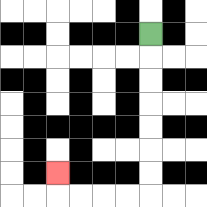{'start': '[6, 1]', 'end': '[2, 7]', 'path_directions': 'D,D,D,D,D,D,D,L,L,L,L,U', 'path_coordinates': '[[6, 1], [6, 2], [6, 3], [6, 4], [6, 5], [6, 6], [6, 7], [6, 8], [5, 8], [4, 8], [3, 8], [2, 8], [2, 7]]'}